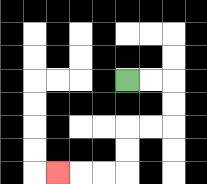{'start': '[5, 3]', 'end': '[2, 7]', 'path_directions': 'R,R,D,D,L,L,D,D,L,L,L', 'path_coordinates': '[[5, 3], [6, 3], [7, 3], [7, 4], [7, 5], [6, 5], [5, 5], [5, 6], [5, 7], [4, 7], [3, 7], [2, 7]]'}